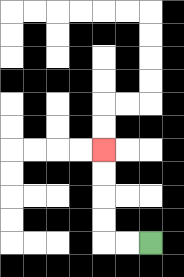{'start': '[6, 10]', 'end': '[4, 6]', 'path_directions': 'L,L,U,U,U,U', 'path_coordinates': '[[6, 10], [5, 10], [4, 10], [4, 9], [4, 8], [4, 7], [4, 6]]'}